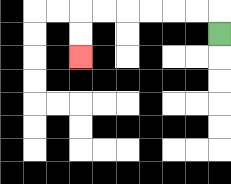{'start': '[9, 1]', 'end': '[3, 2]', 'path_directions': 'U,L,L,L,L,L,L,D,D', 'path_coordinates': '[[9, 1], [9, 0], [8, 0], [7, 0], [6, 0], [5, 0], [4, 0], [3, 0], [3, 1], [3, 2]]'}